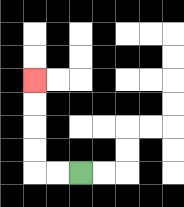{'start': '[3, 7]', 'end': '[1, 3]', 'path_directions': 'L,L,U,U,U,U', 'path_coordinates': '[[3, 7], [2, 7], [1, 7], [1, 6], [1, 5], [1, 4], [1, 3]]'}